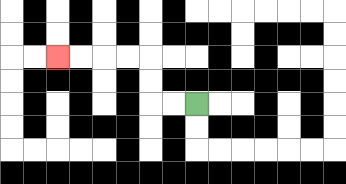{'start': '[8, 4]', 'end': '[2, 2]', 'path_directions': 'L,L,U,U,L,L,L,L', 'path_coordinates': '[[8, 4], [7, 4], [6, 4], [6, 3], [6, 2], [5, 2], [4, 2], [3, 2], [2, 2]]'}